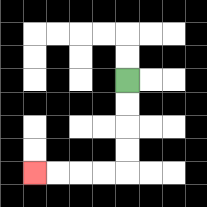{'start': '[5, 3]', 'end': '[1, 7]', 'path_directions': 'D,D,D,D,L,L,L,L', 'path_coordinates': '[[5, 3], [5, 4], [5, 5], [5, 6], [5, 7], [4, 7], [3, 7], [2, 7], [1, 7]]'}